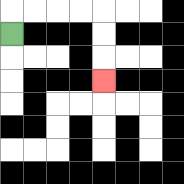{'start': '[0, 1]', 'end': '[4, 3]', 'path_directions': 'U,R,R,R,R,D,D,D', 'path_coordinates': '[[0, 1], [0, 0], [1, 0], [2, 0], [3, 0], [4, 0], [4, 1], [4, 2], [4, 3]]'}